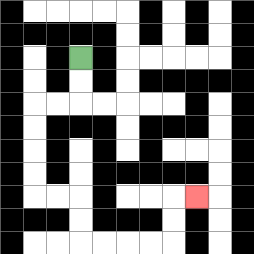{'start': '[3, 2]', 'end': '[8, 8]', 'path_directions': 'D,D,L,L,D,D,D,D,R,R,D,D,R,R,R,R,U,U,R', 'path_coordinates': '[[3, 2], [3, 3], [3, 4], [2, 4], [1, 4], [1, 5], [1, 6], [1, 7], [1, 8], [2, 8], [3, 8], [3, 9], [3, 10], [4, 10], [5, 10], [6, 10], [7, 10], [7, 9], [7, 8], [8, 8]]'}